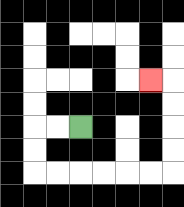{'start': '[3, 5]', 'end': '[6, 3]', 'path_directions': 'L,L,D,D,R,R,R,R,R,R,U,U,U,U,L', 'path_coordinates': '[[3, 5], [2, 5], [1, 5], [1, 6], [1, 7], [2, 7], [3, 7], [4, 7], [5, 7], [6, 7], [7, 7], [7, 6], [7, 5], [7, 4], [7, 3], [6, 3]]'}